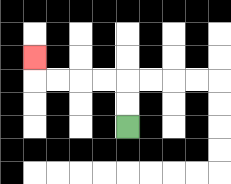{'start': '[5, 5]', 'end': '[1, 2]', 'path_directions': 'U,U,L,L,L,L,U', 'path_coordinates': '[[5, 5], [5, 4], [5, 3], [4, 3], [3, 3], [2, 3], [1, 3], [1, 2]]'}